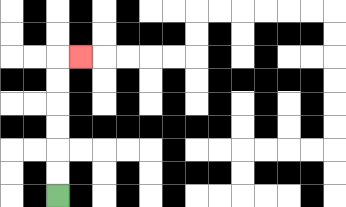{'start': '[2, 8]', 'end': '[3, 2]', 'path_directions': 'U,U,U,U,U,U,R', 'path_coordinates': '[[2, 8], [2, 7], [2, 6], [2, 5], [2, 4], [2, 3], [2, 2], [3, 2]]'}